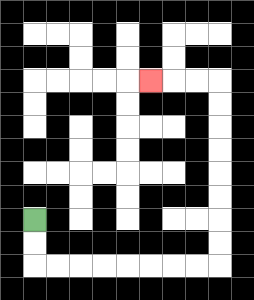{'start': '[1, 9]', 'end': '[6, 3]', 'path_directions': 'D,D,R,R,R,R,R,R,R,R,U,U,U,U,U,U,U,U,L,L,L', 'path_coordinates': '[[1, 9], [1, 10], [1, 11], [2, 11], [3, 11], [4, 11], [5, 11], [6, 11], [7, 11], [8, 11], [9, 11], [9, 10], [9, 9], [9, 8], [9, 7], [9, 6], [9, 5], [9, 4], [9, 3], [8, 3], [7, 3], [6, 3]]'}